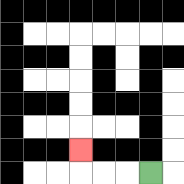{'start': '[6, 7]', 'end': '[3, 6]', 'path_directions': 'L,L,L,U', 'path_coordinates': '[[6, 7], [5, 7], [4, 7], [3, 7], [3, 6]]'}